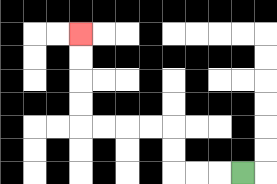{'start': '[10, 7]', 'end': '[3, 1]', 'path_directions': 'L,L,L,U,U,L,L,L,L,U,U,U,U', 'path_coordinates': '[[10, 7], [9, 7], [8, 7], [7, 7], [7, 6], [7, 5], [6, 5], [5, 5], [4, 5], [3, 5], [3, 4], [3, 3], [3, 2], [3, 1]]'}